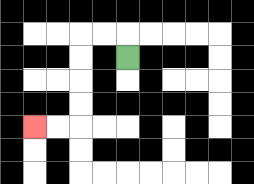{'start': '[5, 2]', 'end': '[1, 5]', 'path_directions': 'U,L,L,D,D,D,D,L,L', 'path_coordinates': '[[5, 2], [5, 1], [4, 1], [3, 1], [3, 2], [3, 3], [3, 4], [3, 5], [2, 5], [1, 5]]'}